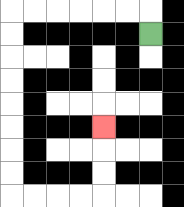{'start': '[6, 1]', 'end': '[4, 5]', 'path_directions': 'U,L,L,L,L,L,L,D,D,D,D,D,D,D,D,R,R,R,R,U,U,U', 'path_coordinates': '[[6, 1], [6, 0], [5, 0], [4, 0], [3, 0], [2, 0], [1, 0], [0, 0], [0, 1], [0, 2], [0, 3], [0, 4], [0, 5], [0, 6], [0, 7], [0, 8], [1, 8], [2, 8], [3, 8], [4, 8], [4, 7], [4, 6], [4, 5]]'}